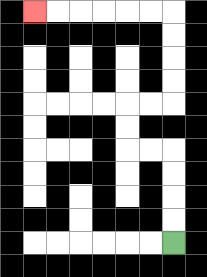{'start': '[7, 10]', 'end': '[1, 0]', 'path_directions': 'U,U,U,U,L,L,U,U,R,R,U,U,U,U,L,L,L,L,L,L', 'path_coordinates': '[[7, 10], [7, 9], [7, 8], [7, 7], [7, 6], [6, 6], [5, 6], [5, 5], [5, 4], [6, 4], [7, 4], [7, 3], [7, 2], [7, 1], [7, 0], [6, 0], [5, 0], [4, 0], [3, 0], [2, 0], [1, 0]]'}